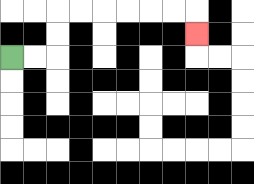{'start': '[0, 2]', 'end': '[8, 1]', 'path_directions': 'R,R,U,U,R,R,R,R,R,R,D', 'path_coordinates': '[[0, 2], [1, 2], [2, 2], [2, 1], [2, 0], [3, 0], [4, 0], [5, 0], [6, 0], [7, 0], [8, 0], [8, 1]]'}